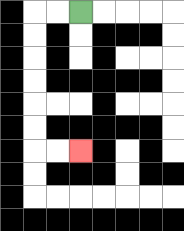{'start': '[3, 0]', 'end': '[3, 6]', 'path_directions': 'L,L,D,D,D,D,D,D,R,R', 'path_coordinates': '[[3, 0], [2, 0], [1, 0], [1, 1], [1, 2], [1, 3], [1, 4], [1, 5], [1, 6], [2, 6], [3, 6]]'}